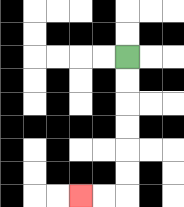{'start': '[5, 2]', 'end': '[3, 8]', 'path_directions': 'D,D,D,D,D,D,L,L', 'path_coordinates': '[[5, 2], [5, 3], [5, 4], [5, 5], [5, 6], [5, 7], [5, 8], [4, 8], [3, 8]]'}